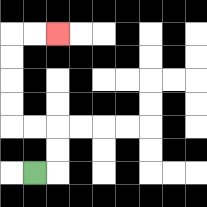{'start': '[1, 7]', 'end': '[2, 1]', 'path_directions': 'R,U,U,L,L,U,U,U,U,R,R', 'path_coordinates': '[[1, 7], [2, 7], [2, 6], [2, 5], [1, 5], [0, 5], [0, 4], [0, 3], [0, 2], [0, 1], [1, 1], [2, 1]]'}